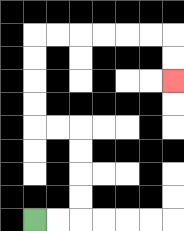{'start': '[1, 9]', 'end': '[7, 3]', 'path_directions': 'R,R,U,U,U,U,L,L,U,U,U,U,R,R,R,R,R,R,D,D', 'path_coordinates': '[[1, 9], [2, 9], [3, 9], [3, 8], [3, 7], [3, 6], [3, 5], [2, 5], [1, 5], [1, 4], [1, 3], [1, 2], [1, 1], [2, 1], [3, 1], [4, 1], [5, 1], [6, 1], [7, 1], [7, 2], [7, 3]]'}